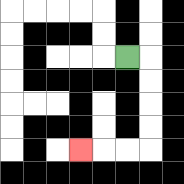{'start': '[5, 2]', 'end': '[3, 6]', 'path_directions': 'R,D,D,D,D,L,L,L', 'path_coordinates': '[[5, 2], [6, 2], [6, 3], [6, 4], [6, 5], [6, 6], [5, 6], [4, 6], [3, 6]]'}